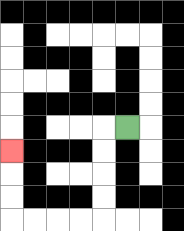{'start': '[5, 5]', 'end': '[0, 6]', 'path_directions': 'L,D,D,D,D,L,L,L,L,U,U,U', 'path_coordinates': '[[5, 5], [4, 5], [4, 6], [4, 7], [4, 8], [4, 9], [3, 9], [2, 9], [1, 9], [0, 9], [0, 8], [0, 7], [0, 6]]'}